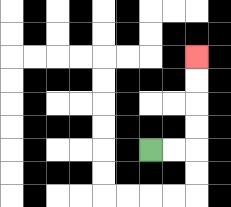{'start': '[6, 6]', 'end': '[8, 2]', 'path_directions': 'R,R,U,U,U,U', 'path_coordinates': '[[6, 6], [7, 6], [8, 6], [8, 5], [8, 4], [8, 3], [8, 2]]'}